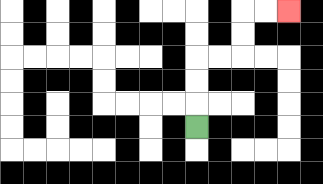{'start': '[8, 5]', 'end': '[12, 0]', 'path_directions': 'U,U,U,R,R,U,U,R,R', 'path_coordinates': '[[8, 5], [8, 4], [8, 3], [8, 2], [9, 2], [10, 2], [10, 1], [10, 0], [11, 0], [12, 0]]'}